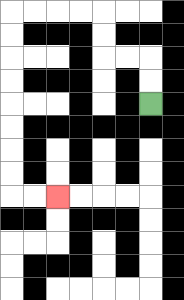{'start': '[6, 4]', 'end': '[2, 8]', 'path_directions': 'U,U,L,L,U,U,L,L,L,L,D,D,D,D,D,D,D,D,R,R', 'path_coordinates': '[[6, 4], [6, 3], [6, 2], [5, 2], [4, 2], [4, 1], [4, 0], [3, 0], [2, 0], [1, 0], [0, 0], [0, 1], [0, 2], [0, 3], [0, 4], [0, 5], [0, 6], [0, 7], [0, 8], [1, 8], [2, 8]]'}